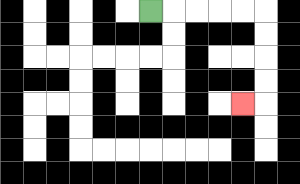{'start': '[6, 0]', 'end': '[10, 4]', 'path_directions': 'R,R,R,R,R,D,D,D,D,L', 'path_coordinates': '[[6, 0], [7, 0], [8, 0], [9, 0], [10, 0], [11, 0], [11, 1], [11, 2], [11, 3], [11, 4], [10, 4]]'}